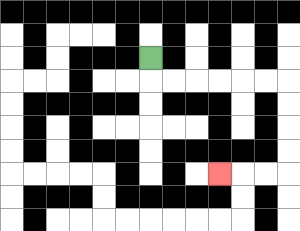{'start': '[6, 2]', 'end': '[9, 7]', 'path_directions': 'D,R,R,R,R,R,R,D,D,D,D,L,L,L', 'path_coordinates': '[[6, 2], [6, 3], [7, 3], [8, 3], [9, 3], [10, 3], [11, 3], [12, 3], [12, 4], [12, 5], [12, 6], [12, 7], [11, 7], [10, 7], [9, 7]]'}